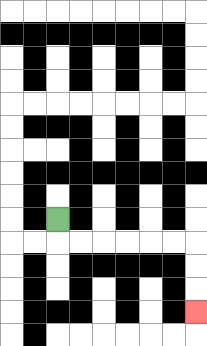{'start': '[2, 9]', 'end': '[8, 13]', 'path_directions': 'D,R,R,R,R,R,R,D,D,D', 'path_coordinates': '[[2, 9], [2, 10], [3, 10], [4, 10], [5, 10], [6, 10], [7, 10], [8, 10], [8, 11], [8, 12], [8, 13]]'}